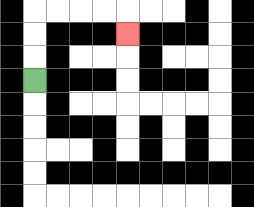{'start': '[1, 3]', 'end': '[5, 1]', 'path_directions': 'U,U,U,R,R,R,R,D', 'path_coordinates': '[[1, 3], [1, 2], [1, 1], [1, 0], [2, 0], [3, 0], [4, 0], [5, 0], [5, 1]]'}